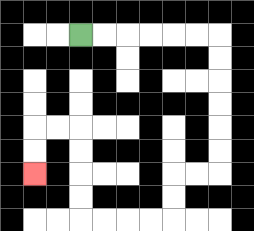{'start': '[3, 1]', 'end': '[1, 7]', 'path_directions': 'R,R,R,R,R,R,D,D,D,D,D,D,L,L,D,D,L,L,L,L,U,U,U,U,L,L,D,D', 'path_coordinates': '[[3, 1], [4, 1], [5, 1], [6, 1], [7, 1], [8, 1], [9, 1], [9, 2], [9, 3], [9, 4], [9, 5], [9, 6], [9, 7], [8, 7], [7, 7], [7, 8], [7, 9], [6, 9], [5, 9], [4, 9], [3, 9], [3, 8], [3, 7], [3, 6], [3, 5], [2, 5], [1, 5], [1, 6], [1, 7]]'}